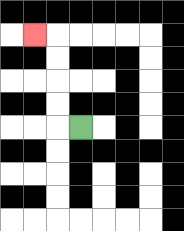{'start': '[3, 5]', 'end': '[1, 1]', 'path_directions': 'L,U,U,U,U,L', 'path_coordinates': '[[3, 5], [2, 5], [2, 4], [2, 3], [2, 2], [2, 1], [1, 1]]'}